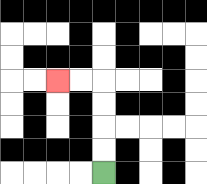{'start': '[4, 7]', 'end': '[2, 3]', 'path_directions': 'U,U,U,U,L,L', 'path_coordinates': '[[4, 7], [4, 6], [4, 5], [4, 4], [4, 3], [3, 3], [2, 3]]'}